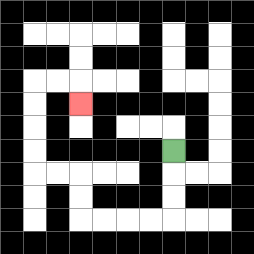{'start': '[7, 6]', 'end': '[3, 4]', 'path_directions': 'D,D,D,L,L,L,L,U,U,L,L,U,U,U,U,R,R,D', 'path_coordinates': '[[7, 6], [7, 7], [7, 8], [7, 9], [6, 9], [5, 9], [4, 9], [3, 9], [3, 8], [3, 7], [2, 7], [1, 7], [1, 6], [1, 5], [1, 4], [1, 3], [2, 3], [3, 3], [3, 4]]'}